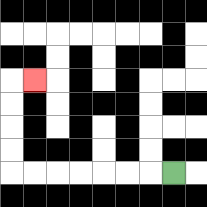{'start': '[7, 7]', 'end': '[1, 3]', 'path_directions': 'L,L,L,L,L,L,L,U,U,U,U,R', 'path_coordinates': '[[7, 7], [6, 7], [5, 7], [4, 7], [3, 7], [2, 7], [1, 7], [0, 7], [0, 6], [0, 5], [0, 4], [0, 3], [1, 3]]'}